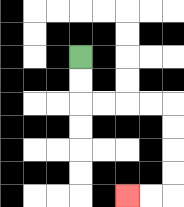{'start': '[3, 2]', 'end': '[5, 8]', 'path_directions': 'D,D,R,R,R,R,D,D,D,D,L,L', 'path_coordinates': '[[3, 2], [3, 3], [3, 4], [4, 4], [5, 4], [6, 4], [7, 4], [7, 5], [7, 6], [7, 7], [7, 8], [6, 8], [5, 8]]'}